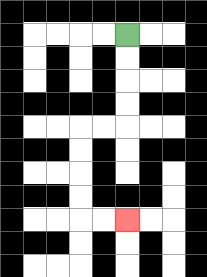{'start': '[5, 1]', 'end': '[5, 9]', 'path_directions': 'D,D,D,D,L,L,D,D,D,D,R,R', 'path_coordinates': '[[5, 1], [5, 2], [5, 3], [5, 4], [5, 5], [4, 5], [3, 5], [3, 6], [3, 7], [3, 8], [3, 9], [4, 9], [5, 9]]'}